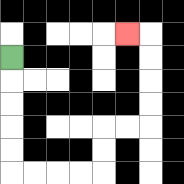{'start': '[0, 2]', 'end': '[5, 1]', 'path_directions': 'D,D,D,D,D,R,R,R,R,U,U,R,R,U,U,U,U,L', 'path_coordinates': '[[0, 2], [0, 3], [0, 4], [0, 5], [0, 6], [0, 7], [1, 7], [2, 7], [3, 7], [4, 7], [4, 6], [4, 5], [5, 5], [6, 5], [6, 4], [6, 3], [6, 2], [6, 1], [5, 1]]'}